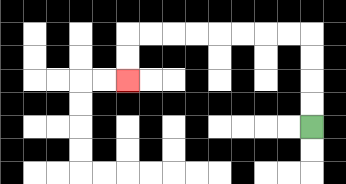{'start': '[13, 5]', 'end': '[5, 3]', 'path_directions': 'U,U,U,U,L,L,L,L,L,L,L,L,D,D', 'path_coordinates': '[[13, 5], [13, 4], [13, 3], [13, 2], [13, 1], [12, 1], [11, 1], [10, 1], [9, 1], [8, 1], [7, 1], [6, 1], [5, 1], [5, 2], [5, 3]]'}